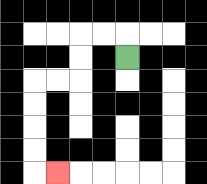{'start': '[5, 2]', 'end': '[2, 7]', 'path_directions': 'U,L,L,D,D,L,L,D,D,D,D,R', 'path_coordinates': '[[5, 2], [5, 1], [4, 1], [3, 1], [3, 2], [3, 3], [2, 3], [1, 3], [1, 4], [1, 5], [1, 6], [1, 7], [2, 7]]'}